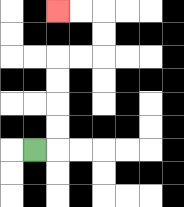{'start': '[1, 6]', 'end': '[2, 0]', 'path_directions': 'R,U,U,U,U,R,R,U,U,L,L', 'path_coordinates': '[[1, 6], [2, 6], [2, 5], [2, 4], [2, 3], [2, 2], [3, 2], [4, 2], [4, 1], [4, 0], [3, 0], [2, 0]]'}